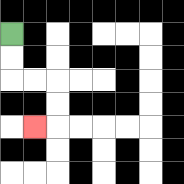{'start': '[0, 1]', 'end': '[1, 5]', 'path_directions': 'D,D,R,R,D,D,L', 'path_coordinates': '[[0, 1], [0, 2], [0, 3], [1, 3], [2, 3], [2, 4], [2, 5], [1, 5]]'}